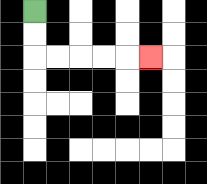{'start': '[1, 0]', 'end': '[6, 2]', 'path_directions': 'D,D,R,R,R,R,R', 'path_coordinates': '[[1, 0], [1, 1], [1, 2], [2, 2], [3, 2], [4, 2], [5, 2], [6, 2]]'}